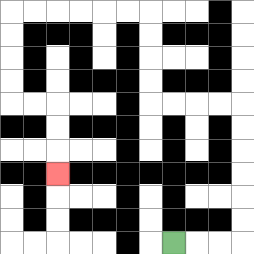{'start': '[7, 10]', 'end': '[2, 7]', 'path_directions': 'R,R,R,U,U,U,U,U,U,L,L,L,L,U,U,U,U,L,L,L,L,L,L,D,D,D,D,R,R,D,D,D', 'path_coordinates': '[[7, 10], [8, 10], [9, 10], [10, 10], [10, 9], [10, 8], [10, 7], [10, 6], [10, 5], [10, 4], [9, 4], [8, 4], [7, 4], [6, 4], [6, 3], [6, 2], [6, 1], [6, 0], [5, 0], [4, 0], [3, 0], [2, 0], [1, 0], [0, 0], [0, 1], [0, 2], [0, 3], [0, 4], [1, 4], [2, 4], [2, 5], [2, 6], [2, 7]]'}